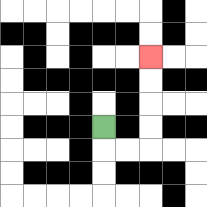{'start': '[4, 5]', 'end': '[6, 2]', 'path_directions': 'D,R,R,U,U,U,U', 'path_coordinates': '[[4, 5], [4, 6], [5, 6], [6, 6], [6, 5], [6, 4], [6, 3], [6, 2]]'}